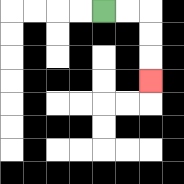{'start': '[4, 0]', 'end': '[6, 3]', 'path_directions': 'R,R,D,D,D', 'path_coordinates': '[[4, 0], [5, 0], [6, 0], [6, 1], [6, 2], [6, 3]]'}